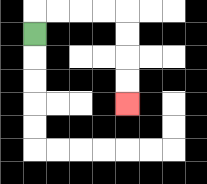{'start': '[1, 1]', 'end': '[5, 4]', 'path_directions': 'U,R,R,R,R,D,D,D,D', 'path_coordinates': '[[1, 1], [1, 0], [2, 0], [3, 0], [4, 0], [5, 0], [5, 1], [5, 2], [5, 3], [5, 4]]'}